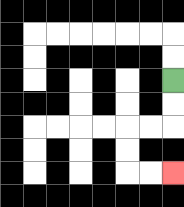{'start': '[7, 3]', 'end': '[7, 7]', 'path_directions': 'D,D,L,L,D,D,R,R', 'path_coordinates': '[[7, 3], [7, 4], [7, 5], [6, 5], [5, 5], [5, 6], [5, 7], [6, 7], [7, 7]]'}